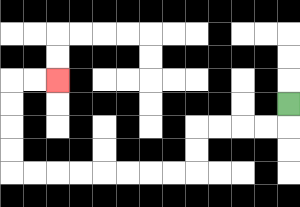{'start': '[12, 4]', 'end': '[2, 3]', 'path_directions': 'D,L,L,L,L,D,D,L,L,L,L,L,L,L,L,U,U,U,U,R,R', 'path_coordinates': '[[12, 4], [12, 5], [11, 5], [10, 5], [9, 5], [8, 5], [8, 6], [8, 7], [7, 7], [6, 7], [5, 7], [4, 7], [3, 7], [2, 7], [1, 7], [0, 7], [0, 6], [0, 5], [0, 4], [0, 3], [1, 3], [2, 3]]'}